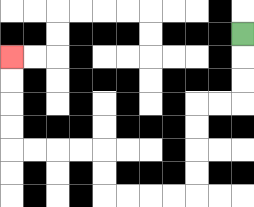{'start': '[10, 1]', 'end': '[0, 2]', 'path_directions': 'D,D,D,L,L,D,D,D,D,L,L,L,L,U,U,L,L,L,L,U,U,U,U', 'path_coordinates': '[[10, 1], [10, 2], [10, 3], [10, 4], [9, 4], [8, 4], [8, 5], [8, 6], [8, 7], [8, 8], [7, 8], [6, 8], [5, 8], [4, 8], [4, 7], [4, 6], [3, 6], [2, 6], [1, 6], [0, 6], [0, 5], [0, 4], [0, 3], [0, 2]]'}